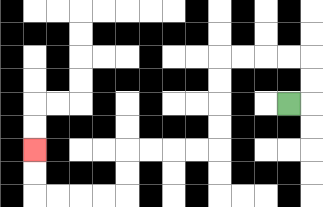{'start': '[12, 4]', 'end': '[1, 6]', 'path_directions': 'R,U,U,L,L,L,L,D,D,D,D,L,L,L,L,D,D,L,L,L,L,U,U', 'path_coordinates': '[[12, 4], [13, 4], [13, 3], [13, 2], [12, 2], [11, 2], [10, 2], [9, 2], [9, 3], [9, 4], [9, 5], [9, 6], [8, 6], [7, 6], [6, 6], [5, 6], [5, 7], [5, 8], [4, 8], [3, 8], [2, 8], [1, 8], [1, 7], [1, 6]]'}